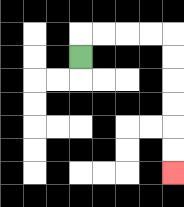{'start': '[3, 2]', 'end': '[7, 7]', 'path_directions': 'U,R,R,R,R,D,D,D,D,D,D', 'path_coordinates': '[[3, 2], [3, 1], [4, 1], [5, 1], [6, 1], [7, 1], [7, 2], [7, 3], [7, 4], [7, 5], [7, 6], [7, 7]]'}